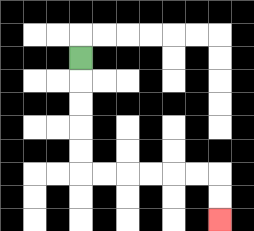{'start': '[3, 2]', 'end': '[9, 9]', 'path_directions': 'D,D,D,D,D,R,R,R,R,R,R,D,D', 'path_coordinates': '[[3, 2], [3, 3], [3, 4], [3, 5], [3, 6], [3, 7], [4, 7], [5, 7], [6, 7], [7, 7], [8, 7], [9, 7], [9, 8], [9, 9]]'}